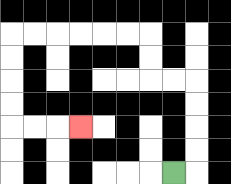{'start': '[7, 7]', 'end': '[3, 5]', 'path_directions': 'R,U,U,U,U,L,L,U,U,L,L,L,L,L,L,D,D,D,D,R,R,R', 'path_coordinates': '[[7, 7], [8, 7], [8, 6], [8, 5], [8, 4], [8, 3], [7, 3], [6, 3], [6, 2], [6, 1], [5, 1], [4, 1], [3, 1], [2, 1], [1, 1], [0, 1], [0, 2], [0, 3], [0, 4], [0, 5], [1, 5], [2, 5], [3, 5]]'}